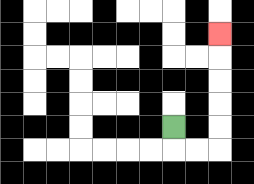{'start': '[7, 5]', 'end': '[9, 1]', 'path_directions': 'D,R,R,U,U,U,U,U', 'path_coordinates': '[[7, 5], [7, 6], [8, 6], [9, 6], [9, 5], [9, 4], [9, 3], [9, 2], [9, 1]]'}